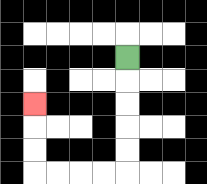{'start': '[5, 2]', 'end': '[1, 4]', 'path_directions': 'D,D,D,D,D,L,L,L,L,U,U,U', 'path_coordinates': '[[5, 2], [5, 3], [5, 4], [5, 5], [5, 6], [5, 7], [4, 7], [3, 7], [2, 7], [1, 7], [1, 6], [1, 5], [1, 4]]'}